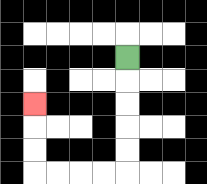{'start': '[5, 2]', 'end': '[1, 4]', 'path_directions': 'D,D,D,D,D,L,L,L,L,U,U,U', 'path_coordinates': '[[5, 2], [5, 3], [5, 4], [5, 5], [5, 6], [5, 7], [4, 7], [3, 7], [2, 7], [1, 7], [1, 6], [1, 5], [1, 4]]'}